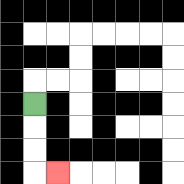{'start': '[1, 4]', 'end': '[2, 7]', 'path_directions': 'D,D,D,R', 'path_coordinates': '[[1, 4], [1, 5], [1, 6], [1, 7], [2, 7]]'}